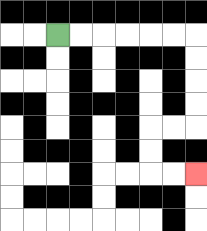{'start': '[2, 1]', 'end': '[8, 7]', 'path_directions': 'R,R,R,R,R,R,D,D,D,D,L,L,D,D,R,R', 'path_coordinates': '[[2, 1], [3, 1], [4, 1], [5, 1], [6, 1], [7, 1], [8, 1], [8, 2], [8, 3], [8, 4], [8, 5], [7, 5], [6, 5], [6, 6], [6, 7], [7, 7], [8, 7]]'}